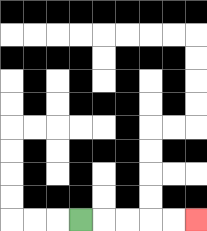{'start': '[3, 9]', 'end': '[8, 9]', 'path_directions': 'R,R,R,R,R', 'path_coordinates': '[[3, 9], [4, 9], [5, 9], [6, 9], [7, 9], [8, 9]]'}